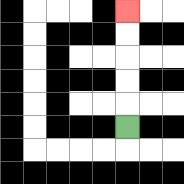{'start': '[5, 5]', 'end': '[5, 0]', 'path_directions': 'U,U,U,U,U', 'path_coordinates': '[[5, 5], [5, 4], [5, 3], [5, 2], [5, 1], [5, 0]]'}